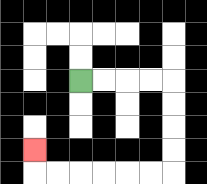{'start': '[3, 3]', 'end': '[1, 6]', 'path_directions': 'R,R,R,R,D,D,D,D,L,L,L,L,L,L,U', 'path_coordinates': '[[3, 3], [4, 3], [5, 3], [6, 3], [7, 3], [7, 4], [7, 5], [7, 6], [7, 7], [6, 7], [5, 7], [4, 7], [3, 7], [2, 7], [1, 7], [1, 6]]'}